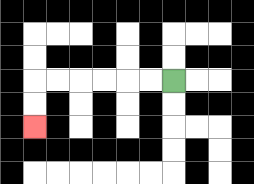{'start': '[7, 3]', 'end': '[1, 5]', 'path_directions': 'L,L,L,L,L,L,D,D', 'path_coordinates': '[[7, 3], [6, 3], [5, 3], [4, 3], [3, 3], [2, 3], [1, 3], [1, 4], [1, 5]]'}